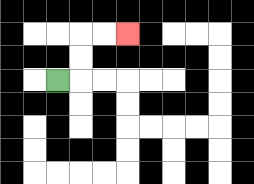{'start': '[2, 3]', 'end': '[5, 1]', 'path_directions': 'R,U,U,R,R', 'path_coordinates': '[[2, 3], [3, 3], [3, 2], [3, 1], [4, 1], [5, 1]]'}